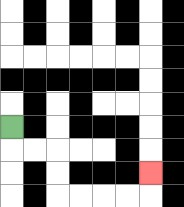{'start': '[0, 5]', 'end': '[6, 7]', 'path_directions': 'D,R,R,D,D,R,R,R,R,U', 'path_coordinates': '[[0, 5], [0, 6], [1, 6], [2, 6], [2, 7], [2, 8], [3, 8], [4, 8], [5, 8], [6, 8], [6, 7]]'}